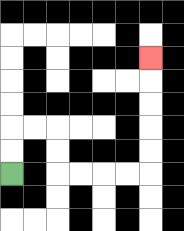{'start': '[0, 7]', 'end': '[6, 2]', 'path_directions': 'U,U,R,R,D,D,R,R,R,R,U,U,U,U,U', 'path_coordinates': '[[0, 7], [0, 6], [0, 5], [1, 5], [2, 5], [2, 6], [2, 7], [3, 7], [4, 7], [5, 7], [6, 7], [6, 6], [6, 5], [6, 4], [6, 3], [6, 2]]'}